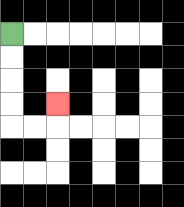{'start': '[0, 1]', 'end': '[2, 4]', 'path_directions': 'D,D,D,D,R,R,U', 'path_coordinates': '[[0, 1], [0, 2], [0, 3], [0, 4], [0, 5], [1, 5], [2, 5], [2, 4]]'}